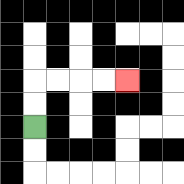{'start': '[1, 5]', 'end': '[5, 3]', 'path_directions': 'U,U,R,R,R,R', 'path_coordinates': '[[1, 5], [1, 4], [1, 3], [2, 3], [3, 3], [4, 3], [5, 3]]'}